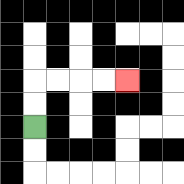{'start': '[1, 5]', 'end': '[5, 3]', 'path_directions': 'U,U,R,R,R,R', 'path_coordinates': '[[1, 5], [1, 4], [1, 3], [2, 3], [3, 3], [4, 3], [5, 3]]'}